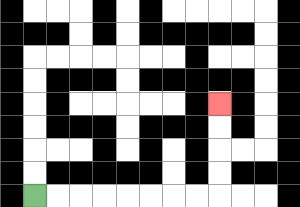{'start': '[1, 8]', 'end': '[9, 4]', 'path_directions': 'R,R,R,R,R,R,R,R,U,U,U,U', 'path_coordinates': '[[1, 8], [2, 8], [3, 8], [4, 8], [5, 8], [6, 8], [7, 8], [8, 8], [9, 8], [9, 7], [9, 6], [9, 5], [9, 4]]'}